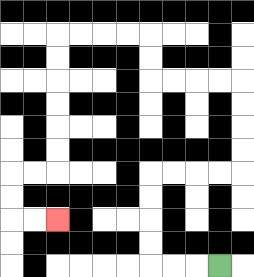{'start': '[9, 11]', 'end': '[2, 9]', 'path_directions': 'L,L,L,U,U,U,U,R,R,R,R,U,U,U,U,L,L,L,L,U,U,L,L,L,L,D,D,D,D,D,D,L,L,D,D,R,R', 'path_coordinates': '[[9, 11], [8, 11], [7, 11], [6, 11], [6, 10], [6, 9], [6, 8], [6, 7], [7, 7], [8, 7], [9, 7], [10, 7], [10, 6], [10, 5], [10, 4], [10, 3], [9, 3], [8, 3], [7, 3], [6, 3], [6, 2], [6, 1], [5, 1], [4, 1], [3, 1], [2, 1], [2, 2], [2, 3], [2, 4], [2, 5], [2, 6], [2, 7], [1, 7], [0, 7], [0, 8], [0, 9], [1, 9], [2, 9]]'}